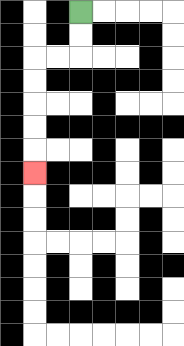{'start': '[3, 0]', 'end': '[1, 7]', 'path_directions': 'D,D,L,L,D,D,D,D,D', 'path_coordinates': '[[3, 0], [3, 1], [3, 2], [2, 2], [1, 2], [1, 3], [1, 4], [1, 5], [1, 6], [1, 7]]'}